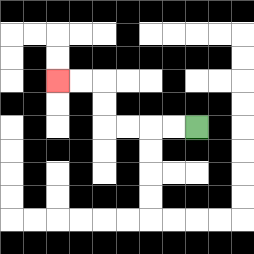{'start': '[8, 5]', 'end': '[2, 3]', 'path_directions': 'L,L,L,L,U,U,L,L', 'path_coordinates': '[[8, 5], [7, 5], [6, 5], [5, 5], [4, 5], [4, 4], [4, 3], [3, 3], [2, 3]]'}